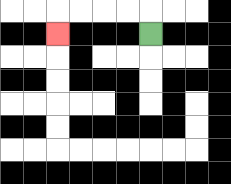{'start': '[6, 1]', 'end': '[2, 1]', 'path_directions': 'U,L,L,L,L,D', 'path_coordinates': '[[6, 1], [6, 0], [5, 0], [4, 0], [3, 0], [2, 0], [2, 1]]'}